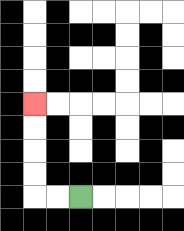{'start': '[3, 8]', 'end': '[1, 4]', 'path_directions': 'L,L,U,U,U,U', 'path_coordinates': '[[3, 8], [2, 8], [1, 8], [1, 7], [1, 6], [1, 5], [1, 4]]'}